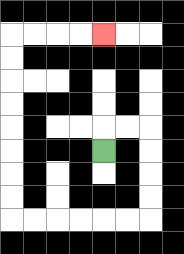{'start': '[4, 6]', 'end': '[4, 1]', 'path_directions': 'U,R,R,D,D,D,D,L,L,L,L,L,L,U,U,U,U,U,U,U,U,R,R,R,R', 'path_coordinates': '[[4, 6], [4, 5], [5, 5], [6, 5], [6, 6], [6, 7], [6, 8], [6, 9], [5, 9], [4, 9], [3, 9], [2, 9], [1, 9], [0, 9], [0, 8], [0, 7], [0, 6], [0, 5], [0, 4], [0, 3], [0, 2], [0, 1], [1, 1], [2, 1], [3, 1], [4, 1]]'}